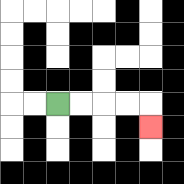{'start': '[2, 4]', 'end': '[6, 5]', 'path_directions': 'R,R,R,R,D', 'path_coordinates': '[[2, 4], [3, 4], [4, 4], [5, 4], [6, 4], [6, 5]]'}